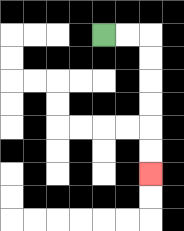{'start': '[4, 1]', 'end': '[6, 7]', 'path_directions': 'R,R,D,D,D,D,D,D', 'path_coordinates': '[[4, 1], [5, 1], [6, 1], [6, 2], [6, 3], [6, 4], [6, 5], [6, 6], [6, 7]]'}